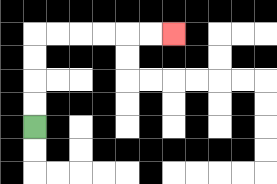{'start': '[1, 5]', 'end': '[7, 1]', 'path_directions': 'U,U,U,U,R,R,R,R,R,R', 'path_coordinates': '[[1, 5], [1, 4], [1, 3], [1, 2], [1, 1], [2, 1], [3, 1], [4, 1], [5, 1], [6, 1], [7, 1]]'}